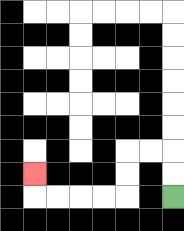{'start': '[7, 8]', 'end': '[1, 7]', 'path_directions': 'U,U,L,L,D,D,L,L,L,L,U', 'path_coordinates': '[[7, 8], [7, 7], [7, 6], [6, 6], [5, 6], [5, 7], [5, 8], [4, 8], [3, 8], [2, 8], [1, 8], [1, 7]]'}